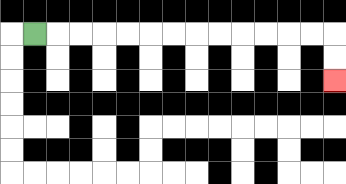{'start': '[1, 1]', 'end': '[14, 3]', 'path_directions': 'R,R,R,R,R,R,R,R,R,R,R,R,R,D,D', 'path_coordinates': '[[1, 1], [2, 1], [3, 1], [4, 1], [5, 1], [6, 1], [7, 1], [8, 1], [9, 1], [10, 1], [11, 1], [12, 1], [13, 1], [14, 1], [14, 2], [14, 3]]'}